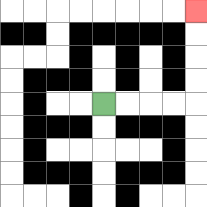{'start': '[4, 4]', 'end': '[8, 0]', 'path_directions': 'R,R,R,R,U,U,U,U', 'path_coordinates': '[[4, 4], [5, 4], [6, 4], [7, 4], [8, 4], [8, 3], [8, 2], [8, 1], [8, 0]]'}